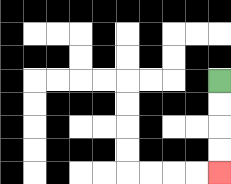{'start': '[9, 3]', 'end': '[9, 7]', 'path_directions': 'D,D,D,D', 'path_coordinates': '[[9, 3], [9, 4], [9, 5], [9, 6], [9, 7]]'}